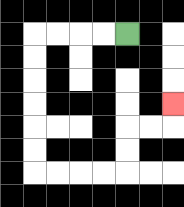{'start': '[5, 1]', 'end': '[7, 4]', 'path_directions': 'L,L,L,L,D,D,D,D,D,D,R,R,R,R,U,U,R,R,U', 'path_coordinates': '[[5, 1], [4, 1], [3, 1], [2, 1], [1, 1], [1, 2], [1, 3], [1, 4], [1, 5], [1, 6], [1, 7], [2, 7], [3, 7], [4, 7], [5, 7], [5, 6], [5, 5], [6, 5], [7, 5], [7, 4]]'}